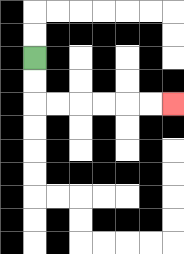{'start': '[1, 2]', 'end': '[7, 4]', 'path_directions': 'D,D,R,R,R,R,R,R', 'path_coordinates': '[[1, 2], [1, 3], [1, 4], [2, 4], [3, 4], [4, 4], [5, 4], [6, 4], [7, 4]]'}